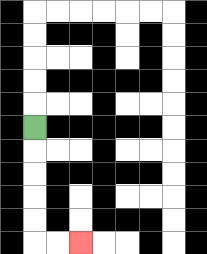{'start': '[1, 5]', 'end': '[3, 10]', 'path_directions': 'D,D,D,D,D,R,R', 'path_coordinates': '[[1, 5], [1, 6], [1, 7], [1, 8], [1, 9], [1, 10], [2, 10], [3, 10]]'}